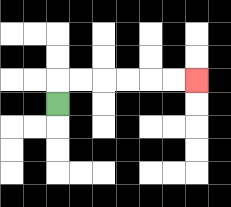{'start': '[2, 4]', 'end': '[8, 3]', 'path_directions': 'U,R,R,R,R,R,R', 'path_coordinates': '[[2, 4], [2, 3], [3, 3], [4, 3], [5, 3], [6, 3], [7, 3], [8, 3]]'}